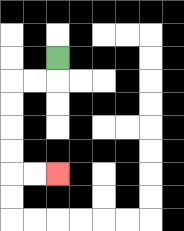{'start': '[2, 2]', 'end': '[2, 7]', 'path_directions': 'D,L,L,D,D,D,D,R,R', 'path_coordinates': '[[2, 2], [2, 3], [1, 3], [0, 3], [0, 4], [0, 5], [0, 6], [0, 7], [1, 7], [2, 7]]'}